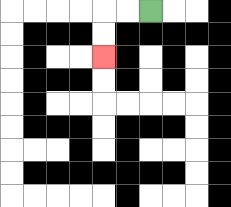{'start': '[6, 0]', 'end': '[4, 2]', 'path_directions': 'L,L,D,D', 'path_coordinates': '[[6, 0], [5, 0], [4, 0], [4, 1], [4, 2]]'}